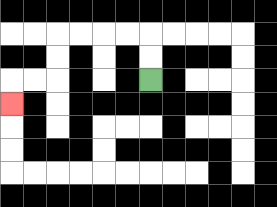{'start': '[6, 3]', 'end': '[0, 4]', 'path_directions': 'U,U,L,L,L,L,D,D,L,L,D', 'path_coordinates': '[[6, 3], [6, 2], [6, 1], [5, 1], [4, 1], [3, 1], [2, 1], [2, 2], [2, 3], [1, 3], [0, 3], [0, 4]]'}